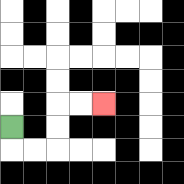{'start': '[0, 5]', 'end': '[4, 4]', 'path_directions': 'D,R,R,U,U,R,R', 'path_coordinates': '[[0, 5], [0, 6], [1, 6], [2, 6], [2, 5], [2, 4], [3, 4], [4, 4]]'}